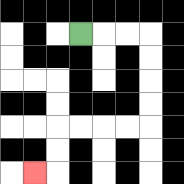{'start': '[3, 1]', 'end': '[1, 7]', 'path_directions': 'R,R,R,D,D,D,D,L,L,L,L,D,D,L', 'path_coordinates': '[[3, 1], [4, 1], [5, 1], [6, 1], [6, 2], [6, 3], [6, 4], [6, 5], [5, 5], [4, 5], [3, 5], [2, 5], [2, 6], [2, 7], [1, 7]]'}